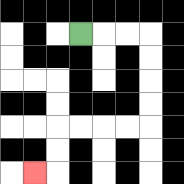{'start': '[3, 1]', 'end': '[1, 7]', 'path_directions': 'R,R,R,D,D,D,D,L,L,L,L,D,D,L', 'path_coordinates': '[[3, 1], [4, 1], [5, 1], [6, 1], [6, 2], [6, 3], [6, 4], [6, 5], [5, 5], [4, 5], [3, 5], [2, 5], [2, 6], [2, 7], [1, 7]]'}